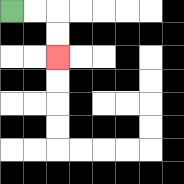{'start': '[0, 0]', 'end': '[2, 2]', 'path_directions': 'R,R,D,D', 'path_coordinates': '[[0, 0], [1, 0], [2, 0], [2, 1], [2, 2]]'}